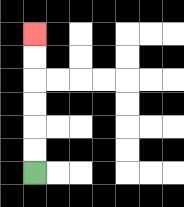{'start': '[1, 7]', 'end': '[1, 1]', 'path_directions': 'U,U,U,U,U,U', 'path_coordinates': '[[1, 7], [1, 6], [1, 5], [1, 4], [1, 3], [1, 2], [1, 1]]'}